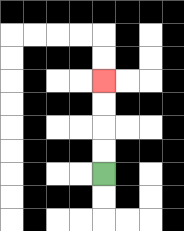{'start': '[4, 7]', 'end': '[4, 3]', 'path_directions': 'U,U,U,U', 'path_coordinates': '[[4, 7], [4, 6], [4, 5], [4, 4], [4, 3]]'}